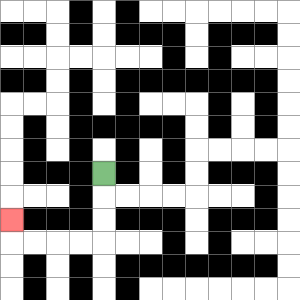{'start': '[4, 7]', 'end': '[0, 9]', 'path_directions': 'D,D,D,L,L,L,L,U', 'path_coordinates': '[[4, 7], [4, 8], [4, 9], [4, 10], [3, 10], [2, 10], [1, 10], [0, 10], [0, 9]]'}